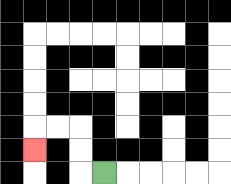{'start': '[4, 7]', 'end': '[1, 6]', 'path_directions': 'L,U,U,L,L,D', 'path_coordinates': '[[4, 7], [3, 7], [3, 6], [3, 5], [2, 5], [1, 5], [1, 6]]'}